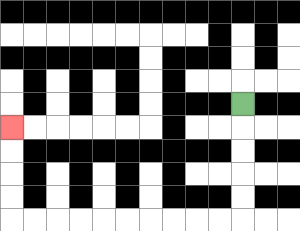{'start': '[10, 4]', 'end': '[0, 5]', 'path_directions': 'D,D,D,D,D,L,L,L,L,L,L,L,L,L,L,U,U,U,U', 'path_coordinates': '[[10, 4], [10, 5], [10, 6], [10, 7], [10, 8], [10, 9], [9, 9], [8, 9], [7, 9], [6, 9], [5, 9], [4, 9], [3, 9], [2, 9], [1, 9], [0, 9], [0, 8], [0, 7], [0, 6], [0, 5]]'}